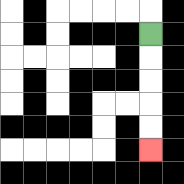{'start': '[6, 1]', 'end': '[6, 6]', 'path_directions': 'D,D,D,D,D', 'path_coordinates': '[[6, 1], [6, 2], [6, 3], [6, 4], [6, 5], [6, 6]]'}